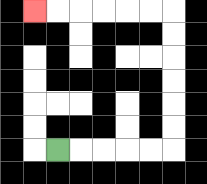{'start': '[2, 6]', 'end': '[1, 0]', 'path_directions': 'R,R,R,R,R,U,U,U,U,U,U,L,L,L,L,L,L', 'path_coordinates': '[[2, 6], [3, 6], [4, 6], [5, 6], [6, 6], [7, 6], [7, 5], [7, 4], [7, 3], [7, 2], [7, 1], [7, 0], [6, 0], [5, 0], [4, 0], [3, 0], [2, 0], [1, 0]]'}